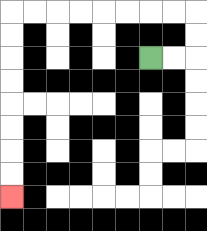{'start': '[6, 2]', 'end': '[0, 8]', 'path_directions': 'R,R,U,U,L,L,L,L,L,L,L,L,D,D,D,D,D,D,D,D', 'path_coordinates': '[[6, 2], [7, 2], [8, 2], [8, 1], [8, 0], [7, 0], [6, 0], [5, 0], [4, 0], [3, 0], [2, 0], [1, 0], [0, 0], [0, 1], [0, 2], [0, 3], [0, 4], [0, 5], [0, 6], [0, 7], [0, 8]]'}